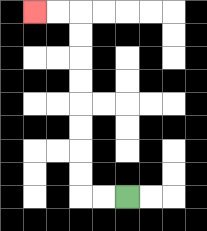{'start': '[5, 8]', 'end': '[1, 0]', 'path_directions': 'L,L,U,U,U,U,U,U,U,U,L,L', 'path_coordinates': '[[5, 8], [4, 8], [3, 8], [3, 7], [3, 6], [3, 5], [3, 4], [3, 3], [3, 2], [3, 1], [3, 0], [2, 0], [1, 0]]'}